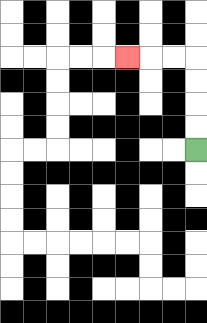{'start': '[8, 6]', 'end': '[5, 2]', 'path_directions': 'U,U,U,U,L,L,L', 'path_coordinates': '[[8, 6], [8, 5], [8, 4], [8, 3], [8, 2], [7, 2], [6, 2], [5, 2]]'}